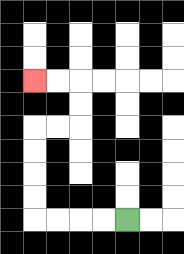{'start': '[5, 9]', 'end': '[1, 3]', 'path_directions': 'L,L,L,L,U,U,U,U,R,R,U,U,L,L', 'path_coordinates': '[[5, 9], [4, 9], [3, 9], [2, 9], [1, 9], [1, 8], [1, 7], [1, 6], [1, 5], [2, 5], [3, 5], [3, 4], [3, 3], [2, 3], [1, 3]]'}